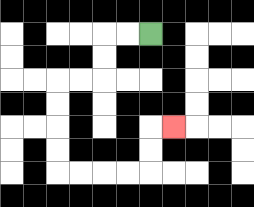{'start': '[6, 1]', 'end': '[7, 5]', 'path_directions': 'L,L,D,D,L,L,D,D,D,D,R,R,R,R,U,U,R', 'path_coordinates': '[[6, 1], [5, 1], [4, 1], [4, 2], [4, 3], [3, 3], [2, 3], [2, 4], [2, 5], [2, 6], [2, 7], [3, 7], [4, 7], [5, 7], [6, 7], [6, 6], [6, 5], [7, 5]]'}